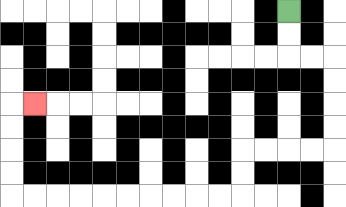{'start': '[12, 0]', 'end': '[1, 4]', 'path_directions': 'D,D,R,R,D,D,D,D,L,L,L,L,D,D,L,L,L,L,L,L,L,L,L,L,U,U,U,U,R', 'path_coordinates': '[[12, 0], [12, 1], [12, 2], [13, 2], [14, 2], [14, 3], [14, 4], [14, 5], [14, 6], [13, 6], [12, 6], [11, 6], [10, 6], [10, 7], [10, 8], [9, 8], [8, 8], [7, 8], [6, 8], [5, 8], [4, 8], [3, 8], [2, 8], [1, 8], [0, 8], [0, 7], [0, 6], [0, 5], [0, 4], [1, 4]]'}